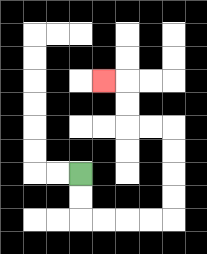{'start': '[3, 7]', 'end': '[4, 3]', 'path_directions': 'D,D,R,R,R,R,U,U,U,U,L,L,U,U,L', 'path_coordinates': '[[3, 7], [3, 8], [3, 9], [4, 9], [5, 9], [6, 9], [7, 9], [7, 8], [7, 7], [7, 6], [7, 5], [6, 5], [5, 5], [5, 4], [5, 3], [4, 3]]'}